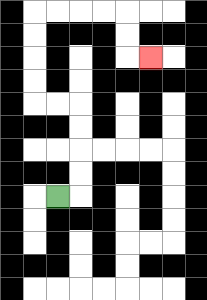{'start': '[2, 8]', 'end': '[6, 2]', 'path_directions': 'R,U,U,U,U,L,L,U,U,U,U,R,R,R,R,D,D,R', 'path_coordinates': '[[2, 8], [3, 8], [3, 7], [3, 6], [3, 5], [3, 4], [2, 4], [1, 4], [1, 3], [1, 2], [1, 1], [1, 0], [2, 0], [3, 0], [4, 0], [5, 0], [5, 1], [5, 2], [6, 2]]'}